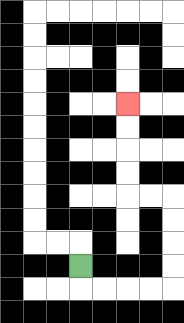{'start': '[3, 11]', 'end': '[5, 4]', 'path_directions': 'D,R,R,R,R,U,U,U,U,L,L,U,U,U,U', 'path_coordinates': '[[3, 11], [3, 12], [4, 12], [5, 12], [6, 12], [7, 12], [7, 11], [7, 10], [7, 9], [7, 8], [6, 8], [5, 8], [5, 7], [5, 6], [5, 5], [5, 4]]'}